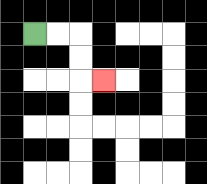{'start': '[1, 1]', 'end': '[4, 3]', 'path_directions': 'R,R,D,D,R', 'path_coordinates': '[[1, 1], [2, 1], [3, 1], [3, 2], [3, 3], [4, 3]]'}